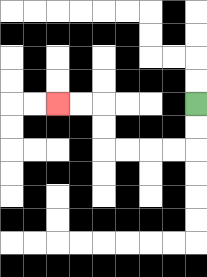{'start': '[8, 4]', 'end': '[2, 4]', 'path_directions': 'D,D,L,L,L,L,U,U,L,L', 'path_coordinates': '[[8, 4], [8, 5], [8, 6], [7, 6], [6, 6], [5, 6], [4, 6], [4, 5], [4, 4], [3, 4], [2, 4]]'}